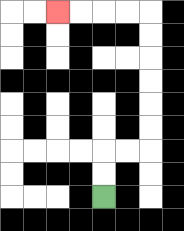{'start': '[4, 8]', 'end': '[2, 0]', 'path_directions': 'U,U,R,R,U,U,U,U,U,U,L,L,L,L', 'path_coordinates': '[[4, 8], [4, 7], [4, 6], [5, 6], [6, 6], [6, 5], [6, 4], [6, 3], [6, 2], [6, 1], [6, 0], [5, 0], [4, 0], [3, 0], [2, 0]]'}